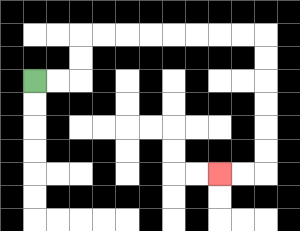{'start': '[1, 3]', 'end': '[9, 7]', 'path_directions': 'R,R,U,U,R,R,R,R,R,R,R,R,D,D,D,D,D,D,L,L', 'path_coordinates': '[[1, 3], [2, 3], [3, 3], [3, 2], [3, 1], [4, 1], [5, 1], [6, 1], [7, 1], [8, 1], [9, 1], [10, 1], [11, 1], [11, 2], [11, 3], [11, 4], [11, 5], [11, 6], [11, 7], [10, 7], [9, 7]]'}